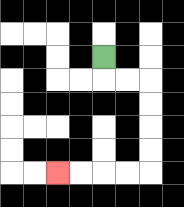{'start': '[4, 2]', 'end': '[2, 7]', 'path_directions': 'D,R,R,D,D,D,D,L,L,L,L', 'path_coordinates': '[[4, 2], [4, 3], [5, 3], [6, 3], [6, 4], [6, 5], [6, 6], [6, 7], [5, 7], [4, 7], [3, 7], [2, 7]]'}